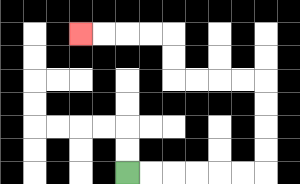{'start': '[5, 7]', 'end': '[3, 1]', 'path_directions': 'R,R,R,R,R,R,U,U,U,U,L,L,L,L,U,U,L,L,L,L', 'path_coordinates': '[[5, 7], [6, 7], [7, 7], [8, 7], [9, 7], [10, 7], [11, 7], [11, 6], [11, 5], [11, 4], [11, 3], [10, 3], [9, 3], [8, 3], [7, 3], [7, 2], [7, 1], [6, 1], [5, 1], [4, 1], [3, 1]]'}